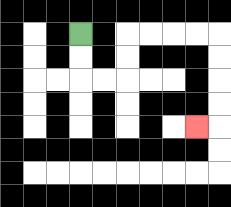{'start': '[3, 1]', 'end': '[8, 5]', 'path_directions': 'D,D,R,R,U,U,R,R,R,R,D,D,D,D,L', 'path_coordinates': '[[3, 1], [3, 2], [3, 3], [4, 3], [5, 3], [5, 2], [5, 1], [6, 1], [7, 1], [8, 1], [9, 1], [9, 2], [9, 3], [9, 4], [9, 5], [8, 5]]'}